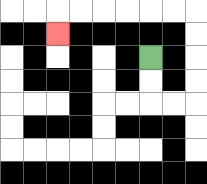{'start': '[6, 2]', 'end': '[2, 1]', 'path_directions': 'D,D,R,R,U,U,U,U,L,L,L,L,L,L,D', 'path_coordinates': '[[6, 2], [6, 3], [6, 4], [7, 4], [8, 4], [8, 3], [8, 2], [8, 1], [8, 0], [7, 0], [6, 0], [5, 0], [4, 0], [3, 0], [2, 0], [2, 1]]'}